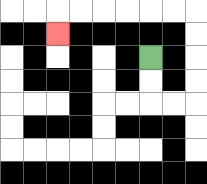{'start': '[6, 2]', 'end': '[2, 1]', 'path_directions': 'D,D,R,R,U,U,U,U,L,L,L,L,L,L,D', 'path_coordinates': '[[6, 2], [6, 3], [6, 4], [7, 4], [8, 4], [8, 3], [8, 2], [8, 1], [8, 0], [7, 0], [6, 0], [5, 0], [4, 0], [3, 0], [2, 0], [2, 1]]'}